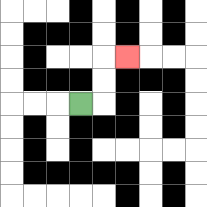{'start': '[3, 4]', 'end': '[5, 2]', 'path_directions': 'R,U,U,R', 'path_coordinates': '[[3, 4], [4, 4], [4, 3], [4, 2], [5, 2]]'}